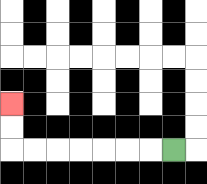{'start': '[7, 6]', 'end': '[0, 4]', 'path_directions': 'L,L,L,L,L,L,L,U,U', 'path_coordinates': '[[7, 6], [6, 6], [5, 6], [4, 6], [3, 6], [2, 6], [1, 6], [0, 6], [0, 5], [0, 4]]'}